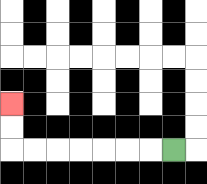{'start': '[7, 6]', 'end': '[0, 4]', 'path_directions': 'L,L,L,L,L,L,L,U,U', 'path_coordinates': '[[7, 6], [6, 6], [5, 6], [4, 6], [3, 6], [2, 6], [1, 6], [0, 6], [0, 5], [0, 4]]'}